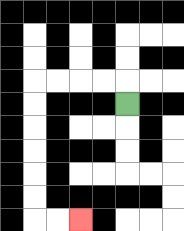{'start': '[5, 4]', 'end': '[3, 9]', 'path_directions': 'U,L,L,L,L,D,D,D,D,D,D,R,R', 'path_coordinates': '[[5, 4], [5, 3], [4, 3], [3, 3], [2, 3], [1, 3], [1, 4], [1, 5], [1, 6], [1, 7], [1, 8], [1, 9], [2, 9], [3, 9]]'}